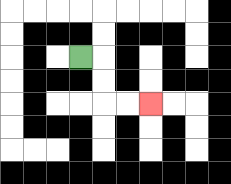{'start': '[3, 2]', 'end': '[6, 4]', 'path_directions': 'R,D,D,R,R', 'path_coordinates': '[[3, 2], [4, 2], [4, 3], [4, 4], [5, 4], [6, 4]]'}